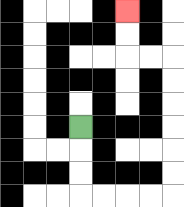{'start': '[3, 5]', 'end': '[5, 0]', 'path_directions': 'D,D,D,R,R,R,R,U,U,U,U,U,U,L,L,U,U', 'path_coordinates': '[[3, 5], [3, 6], [3, 7], [3, 8], [4, 8], [5, 8], [6, 8], [7, 8], [7, 7], [7, 6], [7, 5], [7, 4], [7, 3], [7, 2], [6, 2], [5, 2], [5, 1], [5, 0]]'}